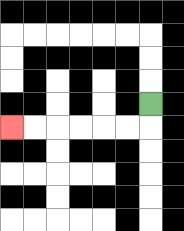{'start': '[6, 4]', 'end': '[0, 5]', 'path_directions': 'D,L,L,L,L,L,L', 'path_coordinates': '[[6, 4], [6, 5], [5, 5], [4, 5], [3, 5], [2, 5], [1, 5], [0, 5]]'}